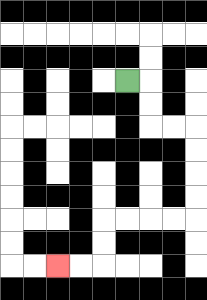{'start': '[5, 3]', 'end': '[2, 11]', 'path_directions': 'R,D,D,R,R,D,D,D,D,L,L,L,L,D,D,L,L', 'path_coordinates': '[[5, 3], [6, 3], [6, 4], [6, 5], [7, 5], [8, 5], [8, 6], [8, 7], [8, 8], [8, 9], [7, 9], [6, 9], [5, 9], [4, 9], [4, 10], [4, 11], [3, 11], [2, 11]]'}